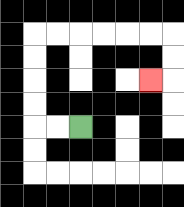{'start': '[3, 5]', 'end': '[6, 3]', 'path_directions': 'L,L,U,U,U,U,R,R,R,R,R,R,D,D,L', 'path_coordinates': '[[3, 5], [2, 5], [1, 5], [1, 4], [1, 3], [1, 2], [1, 1], [2, 1], [3, 1], [4, 1], [5, 1], [6, 1], [7, 1], [7, 2], [7, 3], [6, 3]]'}